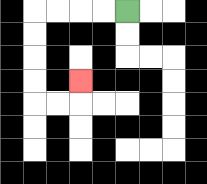{'start': '[5, 0]', 'end': '[3, 3]', 'path_directions': 'L,L,L,L,D,D,D,D,R,R,U', 'path_coordinates': '[[5, 0], [4, 0], [3, 0], [2, 0], [1, 0], [1, 1], [1, 2], [1, 3], [1, 4], [2, 4], [3, 4], [3, 3]]'}